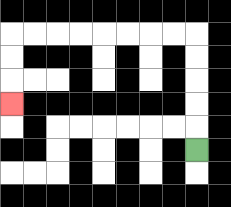{'start': '[8, 6]', 'end': '[0, 4]', 'path_directions': 'U,U,U,U,U,L,L,L,L,L,L,L,L,D,D,D', 'path_coordinates': '[[8, 6], [8, 5], [8, 4], [8, 3], [8, 2], [8, 1], [7, 1], [6, 1], [5, 1], [4, 1], [3, 1], [2, 1], [1, 1], [0, 1], [0, 2], [0, 3], [0, 4]]'}